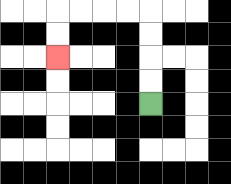{'start': '[6, 4]', 'end': '[2, 2]', 'path_directions': 'U,U,U,U,L,L,L,L,D,D', 'path_coordinates': '[[6, 4], [6, 3], [6, 2], [6, 1], [6, 0], [5, 0], [4, 0], [3, 0], [2, 0], [2, 1], [2, 2]]'}